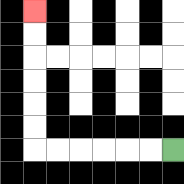{'start': '[7, 6]', 'end': '[1, 0]', 'path_directions': 'L,L,L,L,L,L,U,U,U,U,U,U', 'path_coordinates': '[[7, 6], [6, 6], [5, 6], [4, 6], [3, 6], [2, 6], [1, 6], [1, 5], [1, 4], [1, 3], [1, 2], [1, 1], [1, 0]]'}